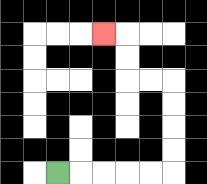{'start': '[2, 7]', 'end': '[4, 1]', 'path_directions': 'R,R,R,R,R,U,U,U,U,L,L,U,U,L', 'path_coordinates': '[[2, 7], [3, 7], [4, 7], [5, 7], [6, 7], [7, 7], [7, 6], [7, 5], [7, 4], [7, 3], [6, 3], [5, 3], [5, 2], [5, 1], [4, 1]]'}